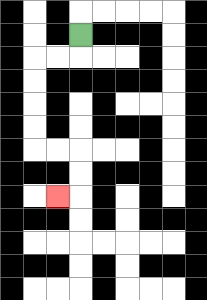{'start': '[3, 1]', 'end': '[2, 8]', 'path_directions': 'D,L,L,D,D,D,D,R,R,D,D,L', 'path_coordinates': '[[3, 1], [3, 2], [2, 2], [1, 2], [1, 3], [1, 4], [1, 5], [1, 6], [2, 6], [3, 6], [3, 7], [3, 8], [2, 8]]'}